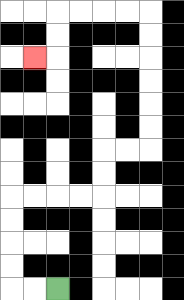{'start': '[2, 12]', 'end': '[1, 2]', 'path_directions': 'L,L,U,U,U,U,R,R,R,R,U,U,R,R,U,U,U,U,U,U,L,L,L,L,D,D,L', 'path_coordinates': '[[2, 12], [1, 12], [0, 12], [0, 11], [0, 10], [0, 9], [0, 8], [1, 8], [2, 8], [3, 8], [4, 8], [4, 7], [4, 6], [5, 6], [6, 6], [6, 5], [6, 4], [6, 3], [6, 2], [6, 1], [6, 0], [5, 0], [4, 0], [3, 0], [2, 0], [2, 1], [2, 2], [1, 2]]'}